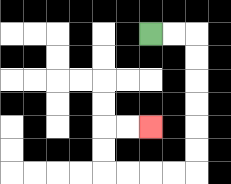{'start': '[6, 1]', 'end': '[6, 5]', 'path_directions': 'R,R,D,D,D,D,D,D,L,L,L,L,U,U,R,R', 'path_coordinates': '[[6, 1], [7, 1], [8, 1], [8, 2], [8, 3], [8, 4], [8, 5], [8, 6], [8, 7], [7, 7], [6, 7], [5, 7], [4, 7], [4, 6], [4, 5], [5, 5], [6, 5]]'}